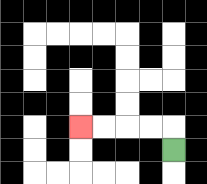{'start': '[7, 6]', 'end': '[3, 5]', 'path_directions': 'U,L,L,L,L', 'path_coordinates': '[[7, 6], [7, 5], [6, 5], [5, 5], [4, 5], [3, 5]]'}